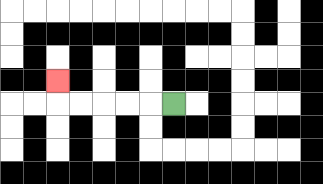{'start': '[7, 4]', 'end': '[2, 3]', 'path_directions': 'L,L,L,L,L,U', 'path_coordinates': '[[7, 4], [6, 4], [5, 4], [4, 4], [3, 4], [2, 4], [2, 3]]'}